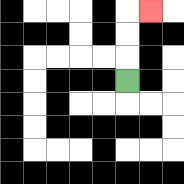{'start': '[5, 3]', 'end': '[6, 0]', 'path_directions': 'U,U,U,R', 'path_coordinates': '[[5, 3], [5, 2], [5, 1], [5, 0], [6, 0]]'}